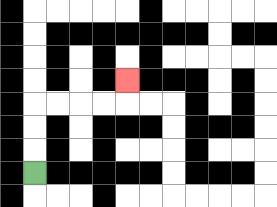{'start': '[1, 7]', 'end': '[5, 3]', 'path_directions': 'U,U,U,R,R,R,R,U', 'path_coordinates': '[[1, 7], [1, 6], [1, 5], [1, 4], [2, 4], [3, 4], [4, 4], [5, 4], [5, 3]]'}